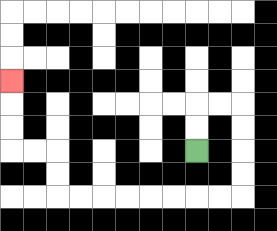{'start': '[8, 6]', 'end': '[0, 3]', 'path_directions': 'U,U,R,R,D,D,D,D,L,L,L,L,L,L,L,L,U,U,L,L,U,U,U', 'path_coordinates': '[[8, 6], [8, 5], [8, 4], [9, 4], [10, 4], [10, 5], [10, 6], [10, 7], [10, 8], [9, 8], [8, 8], [7, 8], [6, 8], [5, 8], [4, 8], [3, 8], [2, 8], [2, 7], [2, 6], [1, 6], [0, 6], [0, 5], [0, 4], [0, 3]]'}